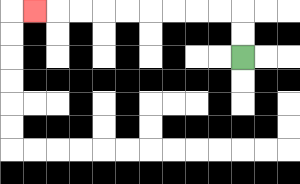{'start': '[10, 2]', 'end': '[1, 0]', 'path_directions': 'U,U,L,L,L,L,L,L,L,L,L', 'path_coordinates': '[[10, 2], [10, 1], [10, 0], [9, 0], [8, 0], [7, 0], [6, 0], [5, 0], [4, 0], [3, 0], [2, 0], [1, 0]]'}